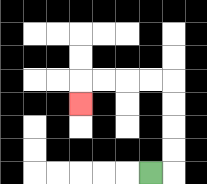{'start': '[6, 7]', 'end': '[3, 4]', 'path_directions': 'R,U,U,U,U,L,L,L,L,D', 'path_coordinates': '[[6, 7], [7, 7], [7, 6], [7, 5], [7, 4], [7, 3], [6, 3], [5, 3], [4, 3], [3, 3], [3, 4]]'}